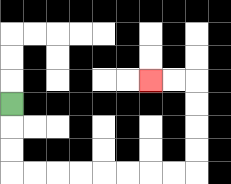{'start': '[0, 4]', 'end': '[6, 3]', 'path_directions': 'D,D,D,R,R,R,R,R,R,R,R,U,U,U,U,L,L', 'path_coordinates': '[[0, 4], [0, 5], [0, 6], [0, 7], [1, 7], [2, 7], [3, 7], [4, 7], [5, 7], [6, 7], [7, 7], [8, 7], [8, 6], [8, 5], [8, 4], [8, 3], [7, 3], [6, 3]]'}